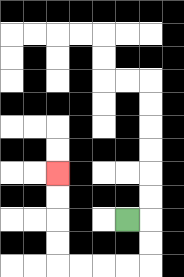{'start': '[5, 9]', 'end': '[2, 7]', 'path_directions': 'R,D,D,L,L,L,L,U,U,U,U', 'path_coordinates': '[[5, 9], [6, 9], [6, 10], [6, 11], [5, 11], [4, 11], [3, 11], [2, 11], [2, 10], [2, 9], [2, 8], [2, 7]]'}